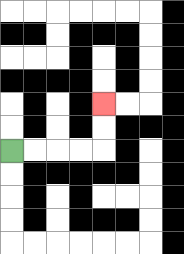{'start': '[0, 6]', 'end': '[4, 4]', 'path_directions': 'R,R,R,R,U,U', 'path_coordinates': '[[0, 6], [1, 6], [2, 6], [3, 6], [4, 6], [4, 5], [4, 4]]'}